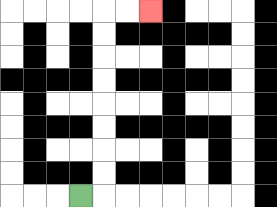{'start': '[3, 8]', 'end': '[6, 0]', 'path_directions': 'R,U,U,U,U,U,U,U,U,R,R', 'path_coordinates': '[[3, 8], [4, 8], [4, 7], [4, 6], [4, 5], [4, 4], [4, 3], [4, 2], [4, 1], [4, 0], [5, 0], [6, 0]]'}